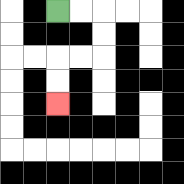{'start': '[2, 0]', 'end': '[2, 4]', 'path_directions': 'R,R,D,D,L,L,D,D', 'path_coordinates': '[[2, 0], [3, 0], [4, 0], [4, 1], [4, 2], [3, 2], [2, 2], [2, 3], [2, 4]]'}